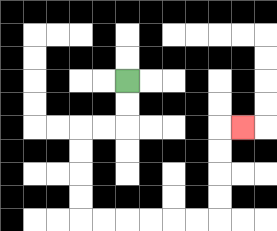{'start': '[5, 3]', 'end': '[10, 5]', 'path_directions': 'D,D,L,L,D,D,D,D,R,R,R,R,R,R,U,U,U,U,R', 'path_coordinates': '[[5, 3], [5, 4], [5, 5], [4, 5], [3, 5], [3, 6], [3, 7], [3, 8], [3, 9], [4, 9], [5, 9], [6, 9], [7, 9], [8, 9], [9, 9], [9, 8], [9, 7], [9, 6], [9, 5], [10, 5]]'}